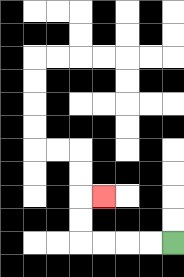{'start': '[7, 10]', 'end': '[4, 8]', 'path_directions': 'L,L,L,L,U,U,R', 'path_coordinates': '[[7, 10], [6, 10], [5, 10], [4, 10], [3, 10], [3, 9], [3, 8], [4, 8]]'}